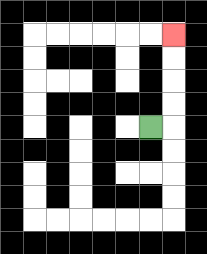{'start': '[6, 5]', 'end': '[7, 1]', 'path_directions': 'R,U,U,U,U', 'path_coordinates': '[[6, 5], [7, 5], [7, 4], [7, 3], [7, 2], [7, 1]]'}